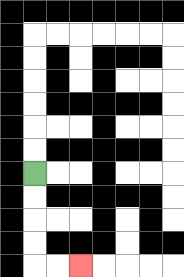{'start': '[1, 7]', 'end': '[3, 11]', 'path_directions': 'D,D,D,D,R,R', 'path_coordinates': '[[1, 7], [1, 8], [1, 9], [1, 10], [1, 11], [2, 11], [3, 11]]'}